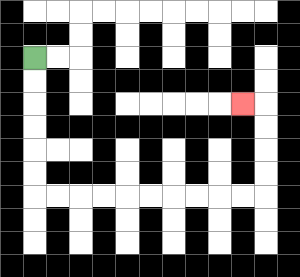{'start': '[1, 2]', 'end': '[10, 4]', 'path_directions': 'D,D,D,D,D,D,R,R,R,R,R,R,R,R,R,R,U,U,U,U,L', 'path_coordinates': '[[1, 2], [1, 3], [1, 4], [1, 5], [1, 6], [1, 7], [1, 8], [2, 8], [3, 8], [4, 8], [5, 8], [6, 8], [7, 8], [8, 8], [9, 8], [10, 8], [11, 8], [11, 7], [11, 6], [11, 5], [11, 4], [10, 4]]'}